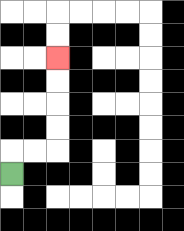{'start': '[0, 7]', 'end': '[2, 2]', 'path_directions': 'U,R,R,U,U,U,U', 'path_coordinates': '[[0, 7], [0, 6], [1, 6], [2, 6], [2, 5], [2, 4], [2, 3], [2, 2]]'}